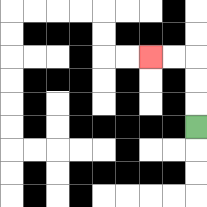{'start': '[8, 5]', 'end': '[6, 2]', 'path_directions': 'U,U,U,L,L', 'path_coordinates': '[[8, 5], [8, 4], [8, 3], [8, 2], [7, 2], [6, 2]]'}